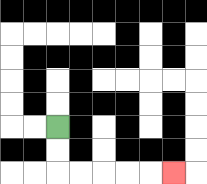{'start': '[2, 5]', 'end': '[7, 7]', 'path_directions': 'D,D,R,R,R,R,R', 'path_coordinates': '[[2, 5], [2, 6], [2, 7], [3, 7], [4, 7], [5, 7], [6, 7], [7, 7]]'}